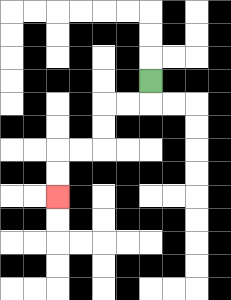{'start': '[6, 3]', 'end': '[2, 8]', 'path_directions': 'D,L,L,D,D,L,L,D,D', 'path_coordinates': '[[6, 3], [6, 4], [5, 4], [4, 4], [4, 5], [4, 6], [3, 6], [2, 6], [2, 7], [2, 8]]'}